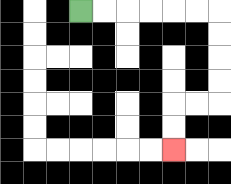{'start': '[3, 0]', 'end': '[7, 6]', 'path_directions': 'R,R,R,R,R,R,D,D,D,D,L,L,D,D', 'path_coordinates': '[[3, 0], [4, 0], [5, 0], [6, 0], [7, 0], [8, 0], [9, 0], [9, 1], [9, 2], [9, 3], [9, 4], [8, 4], [7, 4], [7, 5], [7, 6]]'}